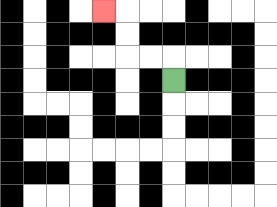{'start': '[7, 3]', 'end': '[4, 0]', 'path_directions': 'U,L,L,U,U,L', 'path_coordinates': '[[7, 3], [7, 2], [6, 2], [5, 2], [5, 1], [5, 0], [4, 0]]'}